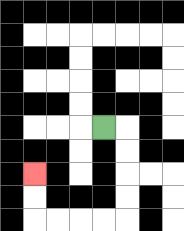{'start': '[4, 5]', 'end': '[1, 7]', 'path_directions': 'R,D,D,D,D,L,L,L,L,U,U', 'path_coordinates': '[[4, 5], [5, 5], [5, 6], [5, 7], [5, 8], [5, 9], [4, 9], [3, 9], [2, 9], [1, 9], [1, 8], [1, 7]]'}